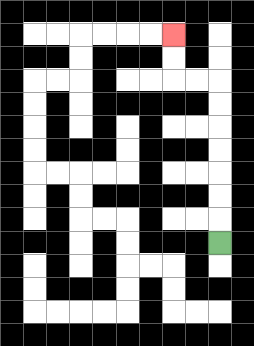{'start': '[9, 10]', 'end': '[7, 1]', 'path_directions': 'U,U,U,U,U,U,U,L,L,U,U', 'path_coordinates': '[[9, 10], [9, 9], [9, 8], [9, 7], [9, 6], [9, 5], [9, 4], [9, 3], [8, 3], [7, 3], [7, 2], [7, 1]]'}